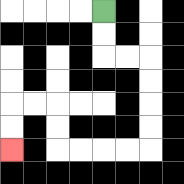{'start': '[4, 0]', 'end': '[0, 6]', 'path_directions': 'D,D,R,R,D,D,D,D,L,L,L,L,U,U,L,L,D,D', 'path_coordinates': '[[4, 0], [4, 1], [4, 2], [5, 2], [6, 2], [6, 3], [6, 4], [6, 5], [6, 6], [5, 6], [4, 6], [3, 6], [2, 6], [2, 5], [2, 4], [1, 4], [0, 4], [0, 5], [0, 6]]'}